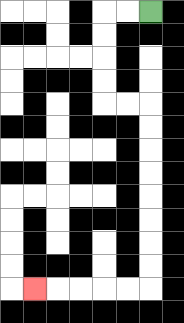{'start': '[6, 0]', 'end': '[1, 12]', 'path_directions': 'L,L,D,D,D,D,R,R,D,D,D,D,D,D,D,D,L,L,L,L,L', 'path_coordinates': '[[6, 0], [5, 0], [4, 0], [4, 1], [4, 2], [4, 3], [4, 4], [5, 4], [6, 4], [6, 5], [6, 6], [6, 7], [6, 8], [6, 9], [6, 10], [6, 11], [6, 12], [5, 12], [4, 12], [3, 12], [2, 12], [1, 12]]'}